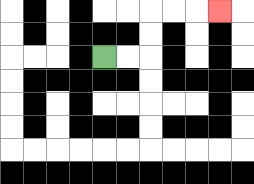{'start': '[4, 2]', 'end': '[9, 0]', 'path_directions': 'R,R,U,U,R,R,R', 'path_coordinates': '[[4, 2], [5, 2], [6, 2], [6, 1], [6, 0], [7, 0], [8, 0], [9, 0]]'}